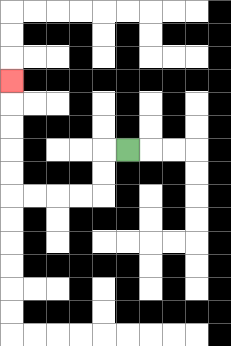{'start': '[5, 6]', 'end': '[0, 3]', 'path_directions': 'L,D,D,L,L,L,L,U,U,U,U,U', 'path_coordinates': '[[5, 6], [4, 6], [4, 7], [4, 8], [3, 8], [2, 8], [1, 8], [0, 8], [0, 7], [0, 6], [0, 5], [0, 4], [0, 3]]'}